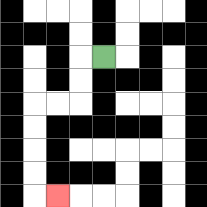{'start': '[4, 2]', 'end': '[2, 8]', 'path_directions': 'L,D,D,L,L,D,D,D,D,R', 'path_coordinates': '[[4, 2], [3, 2], [3, 3], [3, 4], [2, 4], [1, 4], [1, 5], [1, 6], [1, 7], [1, 8], [2, 8]]'}